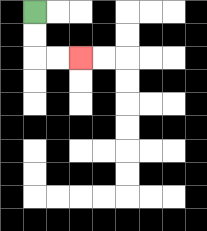{'start': '[1, 0]', 'end': '[3, 2]', 'path_directions': 'D,D,R,R', 'path_coordinates': '[[1, 0], [1, 1], [1, 2], [2, 2], [3, 2]]'}